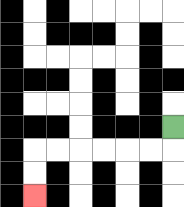{'start': '[7, 5]', 'end': '[1, 8]', 'path_directions': 'D,L,L,L,L,L,L,D,D', 'path_coordinates': '[[7, 5], [7, 6], [6, 6], [5, 6], [4, 6], [3, 6], [2, 6], [1, 6], [1, 7], [1, 8]]'}